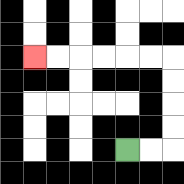{'start': '[5, 6]', 'end': '[1, 2]', 'path_directions': 'R,R,U,U,U,U,L,L,L,L,L,L', 'path_coordinates': '[[5, 6], [6, 6], [7, 6], [7, 5], [7, 4], [7, 3], [7, 2], [6, 2], [5, 2], [4, 2], [3, 2], [2, 2], [1, 2]]'}